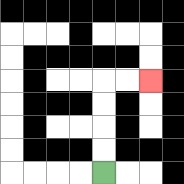{'start': '[4, 7]', 'end': '[6, 3]', 'path_directions': 'U,U,U,U,R,R', 'path_coordinates': '[[4, 7], [4, 6], [4, 5], [4, 4], [4, 3], [5, 3], [6, 3]]'}